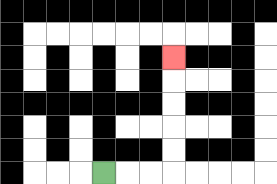{'start': '[4, 7]', 'end': '[7, 2]', 'path_directions': 'R,R,R,U,U,U,U,U', 'path_coordinates': '[[4, 7], [5, 7], [6, 7], [7, 7], [7, 6], [7, 5], [7, 4], [7, 3], [7, 2]]'}